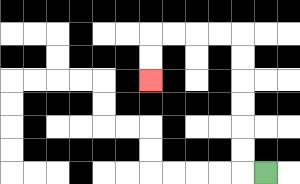{'start': '[11, 7]', 'end': '[6, 3]', 'path_directions': 'L,U,U,U,U,U,U,L,L,L,L,D,D', 'path_coordinates': '[[11, 7], [10, 7], [10, 6], [10, 5], [10, 4], [10, 3], [10, 2], [10, 1], [9, 1], [8, 1], [7, 1], [6, 1], [6, 2], [6, 3]]'}